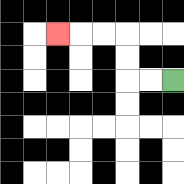{'start': '[7, 3]', 'end': '[2, 1]', 'path_directions': 'L,L,U,U,L,L,L', 'path_coordinates': '[[7, 3], [6, 3], [5, 3], [5, 2], [5, 1], [4, 1], [3, 1], [2, 1]]'}